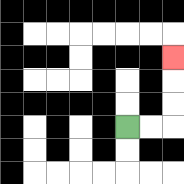{'start': '[5, 5]', 'end': '[7, 2]', 'path_directions': 'R,R,U,U,U', 'path_coordinates': '[[5, 5], [6, 5], [7, 5], [7, 4], [7, 3], [7, 2]]'}